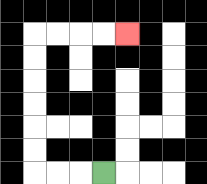{'start': '[4, 7]', 'end': '[5, 1]', 'path_directions': 'L,L,L,U,U,U,U,U,U,R,R,R,R', 'path_coordinates': '[[4, 7], [3, 7], [2, 7], [1, 7], [1, 6], [1, 5], [1, 4], [1, 3], [1, 2], [1, 1], [2, 1], [3, 1], [4, 1], [5, 1]]'}